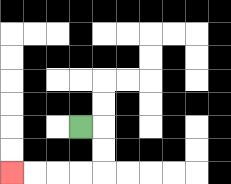{'start': '[3, 5]', 'end': '[0, 7]', 'path_directions': 'R,D,D,L,L,L,L', 'path_coordinates': '[[3, 5], [4, 5], [4, 6], [4, 7], [3, 7], [2, 7], [1, 7], [0, 7]]'}